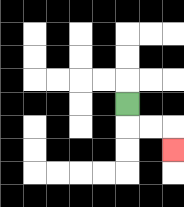{'start': '[5, 4]', 'end': '[7, 6]', 'path_directions': 'D,R,R,D', 'path_coordinates': '[[5, 4], [5, 5], [6, 5], [7, 5], [7, 6]]'}